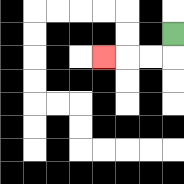{'start': '[7, 1]', 'end': '[4, 2]', 'path_directions': 'D,L,L,L', 'path_coordinates': '[[7, 1], [7, 2], [6, 2], [5, 2], [4, 2]]'}